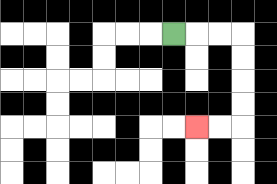{'start': '[7, 1]', 'end': '[8, 5]', 'path_directions': 'R,R,R,D,D,D,D,L,L', 'path_coordinates': '[[7, 1], [8, 1], [9, 1], [10, 1], [10, 2], [10, 3], [10, 4], [10, 5], [9, 5], [8, 5]]'}